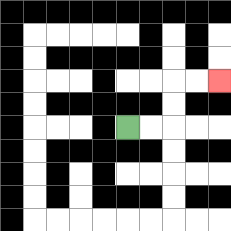{'start': '[5, 5]', 'end': '[9, 3]', 'path_directions': 'R,R,U,U,R,R', 'path_coordinates': '[[5, 5], [6, 5], [7, 5], [7, 4], [7, 3], [8, 3], [9, 3]]'}